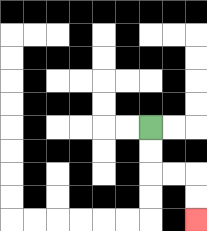{'start': '[6, 5]', 'end': '[8, 9]', 'path_directions': 'D,D,R,R,D,D', 'path_coordinates': '[[6, 5], [6, 6], [6, 7], [7, 7], [8, 7], [8, 8], [8, 9]]'}